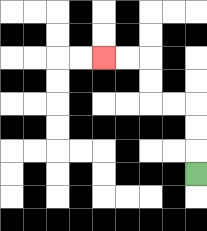{'start': '[8, 7]', 'end': '[4, 2]', 'path_directions': 'U,U,U,L,L,U,U,L,L', 'path_coordinates': '[[8, 7], [8, 6], [8, 5], [8, 4], [7, 4], [6, 4], [6, 3], [6, 2], [5, 2], [4, 2]]'}